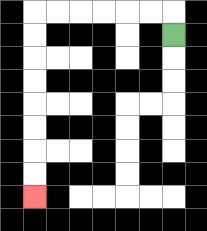{'start': '[7, 1]', 'end': '[1, 8]', 'path_directions': 'U,L,L,L,L,L,L,D,D,D,D,D,D,D,D', 'path_coordinates': '[[7, 1], [7, 0], [6, 0], [5, 0], [4, 0], [3, 0], [2, 0], [1, 0], [1, 1], [1, 2], [1, 3], [1, 4], [1, 5], [1, 6], [1, 7], [1, 8]]'}